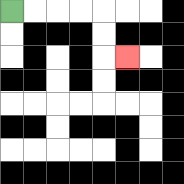{'start': '[0, 0]', 'end': '[5, 2]', 'path_directions': 'R,R,R,R,D,D,R', 'path_coordinates': '[[0, 0], [1, 0], [2, 0], [3, 0], [4, 0], [4, 1], [4, 2], [5, 2]]'}